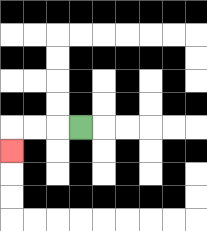{'start': '[3, 5]', 'end': '[0, 6]', 'path_directions': 'L,L,L,D', 'path_coordinates': '[[3, 5], [2, 5], [1, 5], [0, 5], [0, 6]]'}